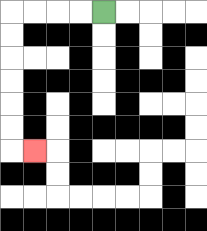{'start': '[4, 0]', 'end': '[1, 6]', 'path_directions': 'L,L,L,L,D,D,D,D,D,D,R', 'path_coordinates': '[[4, 0], [3, 0], [2, 0], [1, 0], [0, 0], [0, 1], [0, 2], [0, 3], [0, 4], [0, 5], [0, 6], [1, 6]]'}